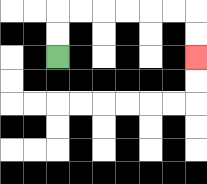{'start': '[2, 2]', 'end': '[8, 2]', 'path_directions': 'U,U,R,R,R,R,R,R,D,D', 'path_coordinates': '[[2, 2], [2, 1], [2, 0], [3, 0], [4, 0], [5, 0], [6, 0], [7, 0], [8, 0], [8, 1], [8, 2]]'}